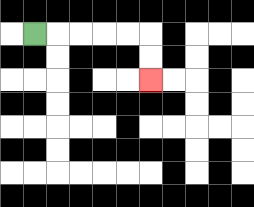{'start': '[1, 1]', 'end': '[6, 3]', 'path_directions': 'R,R,R,R,R,D,D', 'path_coordinates': '[[1, 1], [2, 1], [3, 1], [4, 1], [5, 1], [6, 1], [6, 2], [6, 3]]'}